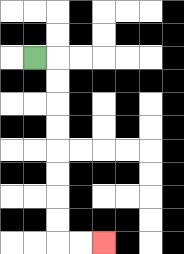{'start': '[1, 2]', 'end': '[4, 10]', 'path_directions': 'R,D,D,D,D,D,D,D,D,R,R', 'path_coordinates': '[[1, 2], [2, 2], [2, 3], [2, 4], [2, 5], [2, 6], [2, 7], [2, 8], [2, 9], [2, 10], [3, 10], [4, 10]]'}